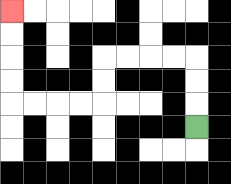{'start': '[8, 5]', 'end': '[0, 0]', 'path_directions': 'U,U,U,L,L,L,L,D,D,L,L,L,L,U,U,U,U', 'path_coordinates': '[[8, 5], [8, 4], [8, 3], [8, 2], [7, 2], [6, 2], [5, 2], [4, 2], [4, 3], [4, 4], [3, 4], [2, 4], [1, 4], [0, 4], [0, 3], [0, 2], [0, 1], [0, 0]]'}